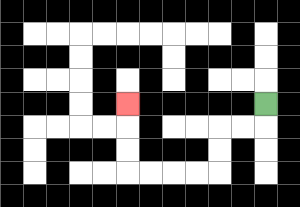{'start': '[11, 4]', 'end': '[5, 4]', 'path_directions': 'D,L,L,D,D,L,L,L,L,U,U,U', 'path_coordinates': '[[11, 4], [11, 5], [10, 5], [9, 5], [9, 6], [9, 7], [8, 7], [7, 7], [6, 7], [5, 7], [5, 6], [5, 5], [5, 4]]'}